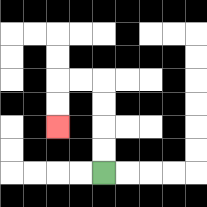{'start': '[4, 7]', 'end': '[2, 5]', 'path_directions': 'U,U,U,U,L,L,D,D', 'path_coordinates': '[[4, 7], [4, 6], [4, 5], [4, 4], [4, 3], [3, 3], [2, 3], [2, 4], [2, 5]]'}